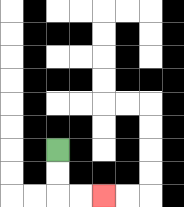{'start': '[2, 6]', 'end': '[4, 8]', 'path_directions': 'D,D,R,R', 'path_coordinates': '[[2, 6], [2, 7], [2, 8], [3, 8], [4, 8]]'}